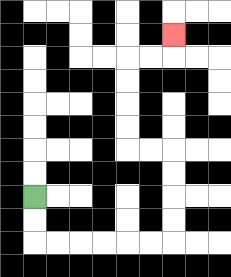{'start': '[1, 8]', 'end': '[7, 1]', 'path_directions': 'D,D,R,R,R,R,R,R,U,U,U,U,L,L,U,U,U,U,R,R,U', 'path_coordinates': '[[1, 8], [1, 9], [1, 10], [2, 10], [3, 10], [4, 10], [5, 10], [6, 10], [7, 10], [7, 9], [7, 8], [7, 7], [7, 6], [6, 6], [5, 6], [5, 5], [5, 4], [5, 3], [5, 2], [6, 2], [7, 2], [7, 1]]'}